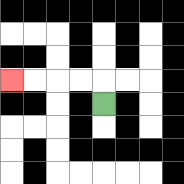{'start': '[4, 4]', 'end': '[0, 3]', 'path_directions': 'U,L,L,L,L', 'path_coordinates': '[[4, 4], [4, 3], [3, 3], [2, 3], [1, 3], [0, 3]]'}